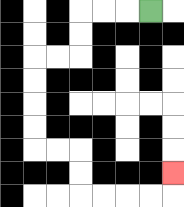{'start': '[6, 0]', 'end': '[7, 7]', 'path_directions': 'L,L,L,D,D,L,L,D,D,D,D,R,R,D,D,R,R,R,R,U', 'path_coordinates': '[[6, 0], [5, 0], [4, 0], [3, 0], [3, 1], [3, 2], [2, 2], [1, 2], [1, 3], [1, 4], [1, 5], [1, 6], [2, 6], [3, 6], [3, 7], [3, 8], [4, 8], [5, 8], [6, 8], [7, 8], [7, 7]]'}